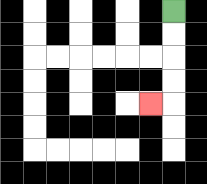{'start': '[7, 0]', 'end': '[6, 4]', 'path_directions': 'D,D,D,D,L', 'path_coordinates': '[[7, 0], [7, 1], [7, 2], [7, 3], [7, 4], [6, 4]]'}